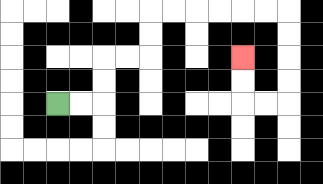{'start': '[2, 4]', 'end': '[10, 2]', 'path_directions': 'R,R,U,U,R,R,U,U,R,R,R,R,R,R,D,D,D,D,L,L,U,U', 'path_coordinates': '[[2, 4], [3, 4], [4, 4], [4, 3], [4, 2], [5, 2], [6, 2], [6, 1], [6, 0], [7, 0], [8, 0], [9, 0], [10, 0], [11, 0], [12, 0], [12, 1], [12, 2], [12, 3], [12, 4], [11, 4], [10, 4], [10, 3], [10, 2]]'}